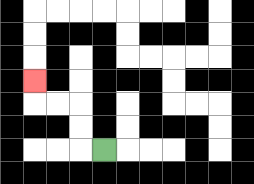{'start': '[4, 6]', 'end': '[1, 3]', 'path_directions': 'L,U,U,L,L,U', 'path_coordinates': '[[4, 6], [3, 6], [3, 5], [3, 4], [2, 4], [1, 4], [1, 3]]'}